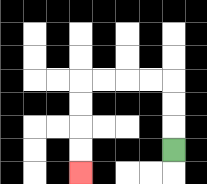{'start': '[7, 6]', 'end': '[3, 7]', 'path_directions': 'U,U,U,L,L,L,L,D,D,D,D', 'path_coordinates': '[[7, 6], [7, 5], [7, 4], [7, 3], [6, 3], [5, 3], [4, 3], [3, 3], [3, 4], [3, 5], [3, 6], [3, 7]]'}